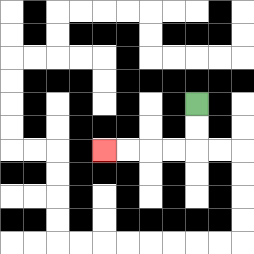{'start': '[8, 4]', 'end': '[4, 6]', 'path_directions': 'D,D,L,L,L,L', 'path_coordinates': '[[8, 4], [8, 5], [8, 6], [7, 6], [6, 6], [5, 6], [4, 6]]'}